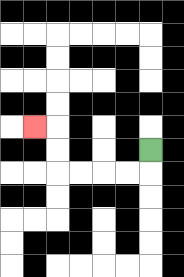{'start': '[6, 6]', 'end': '[1, 5]', 'path_directions': 'D,L,L,L,L,U,U,L', 'path_coordinates': '[[6, 6], [6, 7], [5, 7], [4, 7], [3, 7], [2, 7], [2, 6], [2, 5], [1, 5]]'}